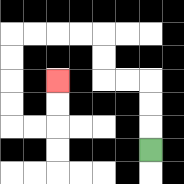{'start': '[6, 6]', 'end': '[2, 3]', 'path_directions': 'U,U,U,L,L,U,U,L,L,L,L,D,D,D,D,R,R,U,U', 'path_coordinates': '[[6, 6], [6, 5], [6, 4], [6, 3], [5, 3], [4, 3], [4, 2], [4, 1], [3, 1], [2, 1], [1, 1], [0, 1], [0, 2], [0, 3], [0, 4], [0, 5], [1, 5], [2, 5], [2, 4], [2, 3]]'}